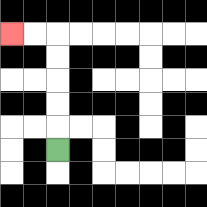{'start': '[2, 6]', 'end': '[0, 1]', 'path_directions': 'U,U,U,U,U,L,L', 'path_coordinates': '[[2, 6], [2, 5], [2, 4], [2, 3], [2, 2], [2, 1], [1, 1], [0, 1]]'}